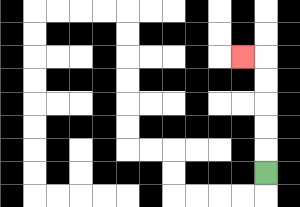{'start': '[11, 7]', 'end': '[10, 2]', 'path_directions': 'U,U,U,U,U,L', 'path_coordinates': '[[11, 7], [11, 6], [11, 5], [11, 4], [11, 3], [11, 2], [10, 2]]'}